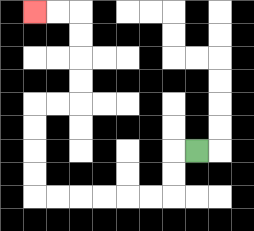{'start': '[8, 6]', 'end': '[1, 0]', 'path_directions': 'L,D,D,L,L,L,L,L,L,U,U,U,U,R,R,U,U,U,U,L,L', 'path_coordinates': '[[8, 6], [7, 6], [7, 7], [7, 8], [6, 8], [5, 8], [4, 8], [3, 8], [2, 8], [1, 8], [1, 7], [1, 6], [1, 5], [1, 4], [2, 4], [3, 4], [3, 3], [3, 2], [3, 1], [3, 0], [2, 0], [1, 0]]'}